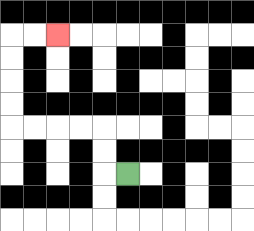{'start': '[5, 7]', 'end': '[2, 1]', 'path_directions': 'L,U,U,L,L,L,L,U,U,U,U,R,R', 'path_coordinates': '[[5, 7], [4, 7], [4, 6], [4, 5], [3, 5], [2, 5], [1, 5], [0, 5], [0, 4], [0, 3], [0, 2], [0, 1], [1, 1], [2, 1]]'}